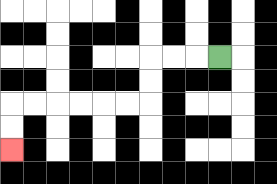{'start': '[9, 2]', 'end': '[0, 6]', 'path_directions': 'L,L,L,D,D,L,L,L,L,L,L,D,D', 'path_coordinates': '[[9, 2], [8, 2], [7, 2], [6, 2], [6, 3], [6, 4], [5, 4], [4, 4], [3, 4], [2, 4], [1, 4], [0, 4], [0, 5], [0, 6]]'}